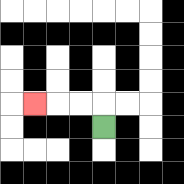{'start': '[4, 5]', 'end': '[1, 4]', 'path_directions': 'U,L,L,L', 'path_coordinates': '[[4, 5], [4, 4], [3, 4], [2, 4], [1, 4]]'}